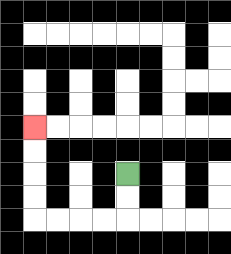{'start': '[5, 7]', 'end': '[1, 5]', 'path_directions': 'D,D,L,L,L,L,U,U,U,U', 'path_coordinates': '[[5, 7], [5, 8], [5, 9], [4, 9], [3, 9], [2, 9], [1, 9], [1, 8], [1, 7], [1, 6], [1, 5]]'}